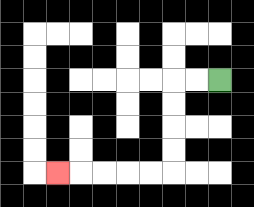{'start': '[9, 3]', 'end': '[2, 7]', 'path_directions': 'L,L,D,D,D,D,L,L,L,L,L', 'path_coordinates': '[[9, 3], [8, 3], [7, 3], [7, 4], [7, 5], [7, 6], [7, 7], [6, 7], [5, 7], [4, 7], [3, 7], [2, 7]]'}